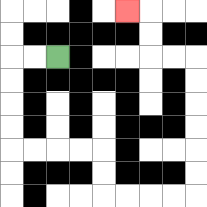{'start': '[2, 2]', 'end': '[5, 0]', 'path_directions': 'L,L,D,D,D,D,R,R,R,R,D,D,R,R,R,R,U,U,U,U,U,U,L,L,U,U,L', 'path_coordinates': '[[2, 2], [1, 2], [0, 2], [0, 3], [0, 4], [0, 5], [0, 6], [1, 6], [2, 6], [3, 6], [4, 6], [4, 7], [4, 8], [5, 8], [6, 8], [7, 8], [8, 8], [8, 7], [8, 6], [8, 5], [8, 4], [8, 3], [8, 2], [7, 2], [6, 2], [6, 1], [6, 0], [5, 0]]'}